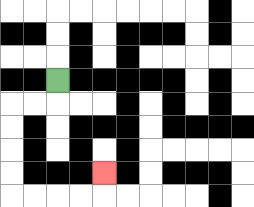{'start': '[2, 3]', 'end': '[4, 7]', 'path_directions': 'D,L,L,D,D,D,D,R,R,R,R,U', 'path_coordinates': '[[2, 3], [2, 4], [1, 4], [0, 4], [0, 5], [0, 6], [0, 7], [0, 8], [1, 8], [2, 8], [3, 8], [4, 8], [4, 7]]'}